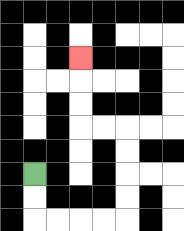{'start': '[1, 7]', 'end': '[3, 2]', 'path_directions': 'D,D,R,R,R,R,U,U,U,U,L,L,U,U,U', 'path_coordinates': '[[1, 7], [1, 8], [1, 9], [2, 9], [3, 9], [4, 9], [5, 9], [5, 8], [5, 7], [5, 6], [5, 5], [4, 5], [3, 5], [3, 4], [3, 3], [3, 2]]'}